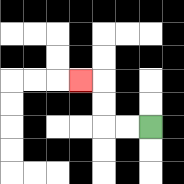{'start': '[6, 5]', 'end': '[3, 3]', 'path_directions': 'L,L,U,U,L', 'path_coordinates': '[[6, 5], [5, 5], [4, 5], [4, 4], [4, 3], [3, 3]]'}